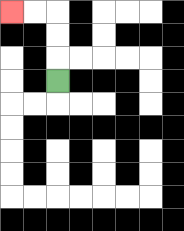{'start': '[2, 3]', 'end': '[0, 0]', 'path_directions': 'U,U,U,L,L', 'path_coordinates': '[[2, 3], [2, 2], [2, 1], [2, 0], [1, 0], [0, 0]]'}